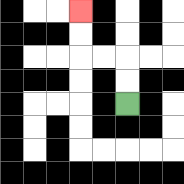{'start': '[5, 4]', 'end': '[3, 0]', 'path_directions': 'U,U,L,L,U,U', 'path_coordinates': '[[5, 4], [5, 3], [5, 2], [4, 2], [3, 2], [3, 1], [3, 0]]'}